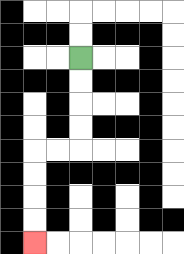{'start': '[3, 2]', 'end': '[1, 10]', 'path_directions': 'D,D,D,D,L,L,D,D,D,D', 'path_coordinates': '[[3, 2], [3, 3], [3, 4], [3, 5], [3, 6], [2, 6], [1, 6], [1, 7], [1, 8], [1, 9], [1, 10]]'}